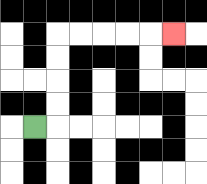{'start': '[1, 5]', 'end': '[7, 1]', 'path_directions': 'R,U,U,U,U,R,R,R,R,R', 'path_coordinates': '[[1, 5], [2, 5], [2, 4], [2, 3], [2, 2], [2, 1], [3, 1], [4, 1], [5, 1], [6, 1], [7, 1]]'}